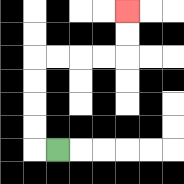{'start': '[2, 6]', 'end': '[5, 0]', 'path_directions': 'L,U,U,U,U,R,R,R,R,U,U', 'path_coordinates': '[[2, 6], [1, 6], [1, 5], [1, 4], [1, 3], [1, 2], [2, 2], [3, 2], [4, 2], [5, 2], [5, 1], [5, 0]]'}